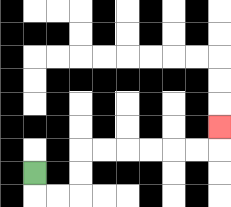{'start': '[1, 7]', 'end': '[9, 5]', 'path_directions': 'D,R,R,U,U,R,R,R,R,R,R,U', 'path_coordinates': '[[1, 7], [1, 8], [2, 8], [3, 8], [3, 7], [3, 6], [4, 6], [5, 6], [6, 6], [7, 6], [8, 6], [9, 6], [9, 5]]'}